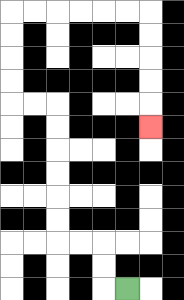{'start': '[5, 12]', 'end': '[6, 5]', 'path_directions': 'L,U,U,L,L,U,U,U,U,U,U,L,L,U,U,U,U,R,R,R,R,R,R,D,D,D,D,D', 'path_coordinates': '[[5, 12], [4, 12], [4, 11], [4, 10], [3, 10], [2, 10], [2, 9], [2, 8], [2, 7], [2, 6], [2, 5], [2, 4], [1, 4], [0, 4], [0, 3], [0, 2], [0, 1], [0, 0], [1, 0], [2, 0], [3, 0], [4, 0], [5, 0], [6, 0], [6, 1], [6, 2], [6, 3], [6, 4], [6, 5]]'}